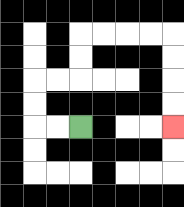{'start': '[3, 5]', 'end': '[7, 5]', 'path_directions': 'L,L,U,U,R,R,U,U,R,R,R,R,D,D,D,D', 'path_coordinates': '[[3, 5], [2, 5], [1, 5], [1, 4], [1, 3], [2, 3], [3, 3], [3, 2], [3, 1], [4, 1], [5, 1], [6, 1], [7, 1], [7, 2], [7, 3], [7, 4], [7, 5]]'}